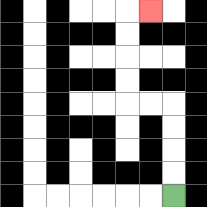{'start': '[7, 8]', 'end': '[6, 0]', 'path_directions': 'U,U,U,U,L,L,U,U,U,U,R', 'path_coordinates': '[[7, 8], [7, 7], [7, 6], [7, 5], [7, 4], [6, 4], [5, 4], [5, 3], [5, 2], [5, 1], [5, 0], [6, 0]]'}